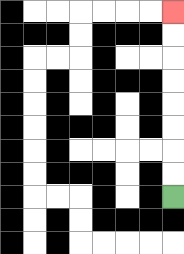{'start': '[7, 8]', 'end': '[7, 0]', 'path_directions': 'U,U,U,U,U,U,U,U', 'path_coordinates': '[[7, 8], [7, 7], [7, 6], [7, 5], [7, 4], [7, 3], [7, 2], [7, 1], [7, 0]]'}